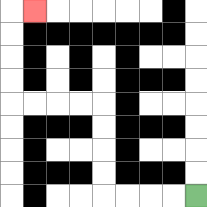{'start': '[8, 8]', 'end': '[1, 0]', 'path_directions': 'L,L,L,L,U,U,U,U,L,L,L,L,U,U,U,U,R', 'path_coordinates': '[[8, 8], [7, 8], [6, 8], [5, 8], [4, 8], [4, 7], [4, 6], [4, 5], [4, 4], [3, 4], [2, 4], [1, 4], [0, 4], [0, 3], [0, 2], [0, 1], [0, 0], [1, 0]]'}